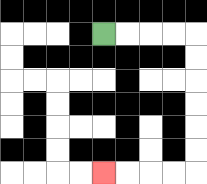{'start': '[4, 1]', 'end': '[4, 7]', 'path_directions': 'R,R,R,R,D,D,D,D,D,D,L,L,L,L', 'path_coordinates': '[[4, 1], [5, 1], [6, 1], [7, 1], [8, 1], [8, 2], [8, 3], [8, 4], [8, 5], [8, 6], [8, 7], [7, 7], [6, 7], [5, 7], [4, 7]]'}